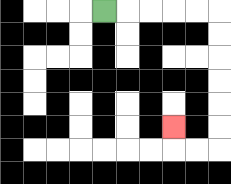{'start': '[4, 0]', 'end': '[7, 5]', 'path_directions': 'R,R,R,R,R,D,D,D,D,D,D,L,L,U', 'path_coordinates': '[[4, 0], [5, 0], [6, 0], [7, 0], [8, 0], [9, 0], [9, 1], [9, 2], [9, 3], [9, 4], [9, 5], [9, 6], [8, 6], [7, 6], [7, 5]]'}